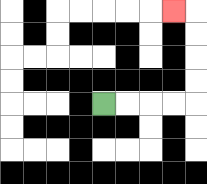{'start': '[4, 4]', 'end': '[7, 0]', 'path_directions': 'R,R,R,R,U,U,U,U,L', 'path_coordinates': '[[4, 4], [5, 4], [6, 4], [7, 4], [8, 4], [8, 3], [8, 2], [8, 1], [8, 0], [7, 0]]'}